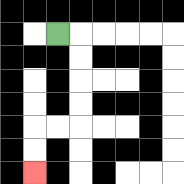{'start': '[2, 1]', 'end': '[1, 7]', 'path_directions': 'R,D,D,D,D,L,L,D,D', 'path_coordinates': '[[2, 1], [3, 1], [3, 2], [3, 3], [3, 4], [3, 5], [2, 5], [1, 5], [1, 6], [1, 7]]'}